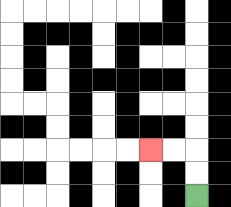{'start': '[8, 8]', 'end': '[6, 6]', 'path_directions': 'U,U,L,L', 'path_coordinates': '[[8, 8], [8, 7], [8, 6], [7, 6], [6, 6]]'}